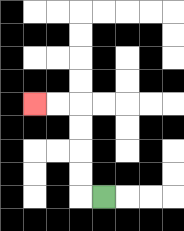{'start': '[4, 8]', 'end': '[1, 4]', 'path_directions': 'L,U,U,U,U,L,L', 'path_coordinates': '[[4, 8], [3, 8], [3, 7], [3, 6], [3, 5], [3, 4], [2, 4], [1, 4]]'}